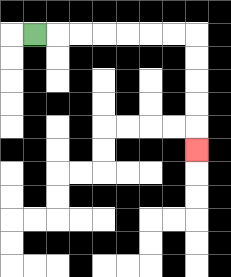{'start': '[1, 1]', 'end': '[8, 6]', 'path_directions': 'R,R,R,R,R,R,R,D,D,D,D,D', 'path_coordinates': '[[1, 1], [2, 1], [3, 1], [4, 1], [5, 1], [6, 1], [7, 1], [8, 1], [8, 2], [8, 3], [8, 4], [8, 5], [8, 6]]'}